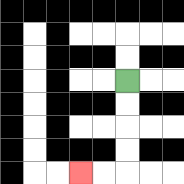{'start': '[5, 3]', 'end': '[3, 7]', 'path_directions': 'D,D,D,D,L,L', 'path_coordinates': '[[5, 3], [5, 4], [5, 5], [5, 6], [5, 7], [4, 7], [3, 7]]'}